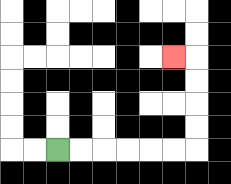{'start': '[2, 6]', 'end': '[7, 2]', 'path_directions': 'R,R,R,R,R,R,U,U,U,U,L', 'path_coordinates': '[[2, 6], [3, 6], [4, 6], [5, 6], [6, 6], [7, 6], [8, 6], [8, 5], [8, 4], [8, 3], [8, 2], [7, 2]]'}